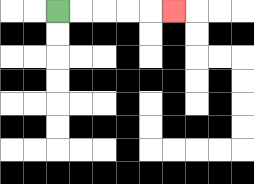{'start': '[2, 0]', 'end': '[7, 0]', 'path_directions': 'R,R,R,R,R', 'path_coordinates': '[[2, 0], [3, 0], [4, 0], [5, 0], [6, 0], [7, 0]]'}